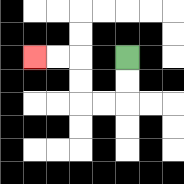{'start': '[5, 2]', 'end': '[1, 2]', 'path_directions': 'D,D,L,L,U,U,L,L', 'path_coordinates': '[[5, 2], [5, 3], [5, 4], [4, 4], [3, 4], [3, 3], [3, 2], [2, 2], [1, 2]]'}